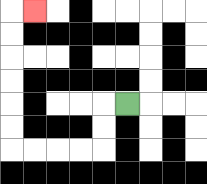{'start': '[5, 4]', 'end': '[1, 0]', 'path_directions': 'L,D,D,L,L,L,L,U,U,U,U,U,U,R', 'path_coordinates': '[[5, 4], [4, 4], [4, 5], [4, 6], [3, 6], [2, 6], [1, 6], [0, 6], [0, 5], [0, 4], [0, 3], [0, 2], [0, 1], [0, 0], [1, 0]]'}